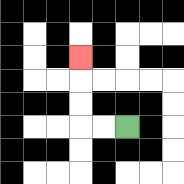{'start': '[5, 5]', 'end': '[3, 2]', 'path_directions': 'L,L,U,U,U', 'path_coordinates': '[[5, 5], [4, 5], [3, 5], [3, 4], [3, 3], [3, 2]]'}